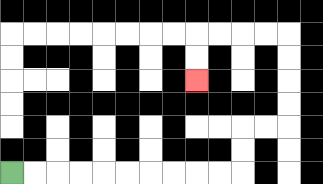{'start': '[0, 7]', 'end': '[8, 3]', 'path_directions': 'R,R,R,R,R,R,R,R,R,R,U,U,R,R,U,U,U,U,L,L,L,L,D,D', 'path_coordinates': '[[0, 7], [1, 7], [2, 7], [3, 7], [4, 7], [5, 7], [6, 7], [7, 7], [8, 7], [9, 7], [10, 7], [10, 6], [10, 5], [11, 5], [12, 5], [12, 4], [12, 3], [12, 2], [12, 1], [11, 1], [10, 1], [9, 1], [8, 1], [8, 2], [8, 3]]'}